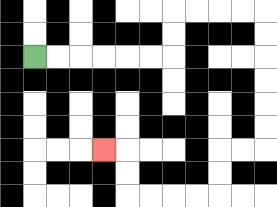{'start': '[1, 2]', 'end': '[4, 6]', 'path_directions': 'R,R,R,R,R,R,U,U,R,R,R,R,D,D,D,D,D,D,L,L,D,D,L,L,L,L,U,U,L', 'path_coordinates': '[[1, 2], [2, 2], [3, 2], [4, 2], [5, 2], [6, 2], [7, 2], [7, 1], [7, 0], [8, 0], [9, 0], [10, 0], [11, 0], [11, 1], [11, 2], [11, 3], [11, 4], [11, 5], [11, 6], [10, 6], [9, 6], [9, 7], [9, 8], [8, 8], [7, 8], [6, 8], [5, 8], [5, 7], [5, 6], [4, 6]]'}